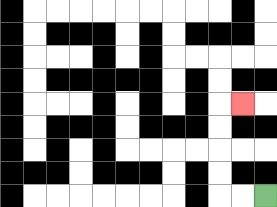{'start': '[11, 8]', 'end': '[10, 4]', 'path_directions': 'L,L,U,U,U,U,R', 'path_coordinates': '[[11, 8], [10, 8], [9, 8], [9, 7], [9, 6], [9, 5], [9, 4], [10, 4]]'}